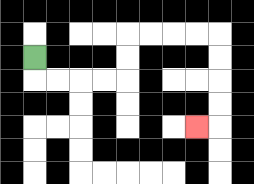{'start': '[1, 2]', 'end': '[8, 5]', 'path_directions': 'D,R,R,R,R,U,U,R,R,R,R,D,D,D,D,L', 'path_coordinates': '[[1, 2], [1, 3], [2, 3], [3, 3], [4, 3], [5, 3], [5, 2], [5, 1], [6, 1], [7, 1], [8, 1], [9, 1], [9, 2], [9, 3], [9, 4], [9, 5], [8, 5]]'}